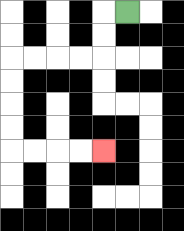{'start': '[5, 0]', 'end': '[4, 6]', 'path_directions': 'L,D,D,L,L,L,L,D,D,D,D,R,R,R,R', 'path_coordinates': '[[5, 0], [4, 0], [4, 1], [4, 2], [3, 2], [2, 2], [1, 2], [0, 2], [0, 3], [0, 4], [0, 5], [0, 6], [1, 6], [2, 6], [3, 6], [4, 6]]'}